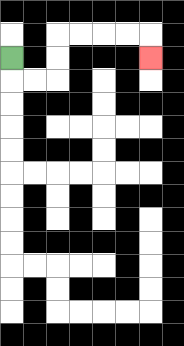{'start': '[0, 2]', 'end': '[6, 2]', 'path_directions': 'D,R,R,U,U,R,R,R,R,D', 'path_coordinates': '[[0, 2], [0, 3], [1, 3], [2, 3], [2, 2], [2, 1], [3, 1], [4, 1], [5, 1], [6, 1], [6, 2]]'}